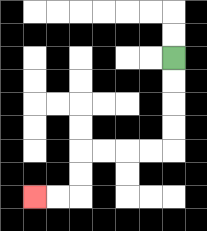{'start': '[7, 2]', 'end': '[1, 8]', 'path_directions': 'D,D,D,D,L,L,L,L,D,D,L,L', 'path_coordinates': '[[7, 2], [7, 3], [7, 4], [7, 5], [7, 6], [6, 6], [5, 6], [4, 6], [3, 6], [3, 7], [3, 8], [2, 8], [1, 8]]'}